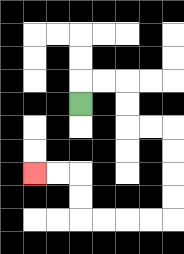{'start': '[3, 4]', 'end': '[1, 7]', 'path_directions': 'U,R,R,D,D,R,R,D,D,D,D,L,L,L,L,U,U,L,L', 'path_coordinates': '[[3, 4], [3, 3], [4, 3], [5, 3], [5, 4], [5, 5], [6, 5], [7, 5], [7, 6], [7, 7], [7, 8], [7, 9], [6, 9], [5, 9], [4, 9], [3, 9], [3, 8], [3, 7], [2, 7], [1, 7]]'}